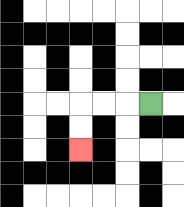{'start': '[6, 4]', 'end': '[3, 6]', 'path_directions': 'L,L,L,D,D', 'path_coordinates': '[[6, 4], [5, 4], [4, 4], [3, 4], [3, 5], [3, 6]]'}